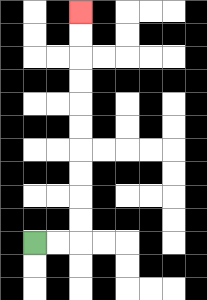{'start': '[1, 10]', 'end': '[3, 0]', 'path_directions': 'R,R,U,U,U,U,U,U,U,U,U,U', 'path_coordinates': '[[1, 10], [2, 10], [3, 10], [3, 9], [3, 8], [3, 7], [3, 6], [3, 5], [3, 4], [3, 3], [3, 2], [3, 1], [3, 0]]'}